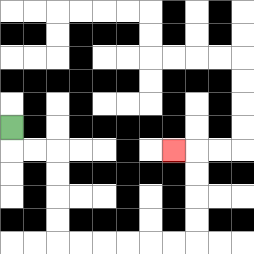{'start': '[0, 5]', 'end': '[7, 6]', 'path_directions': 'D,R,R,D,D,D,D,R,R,R,R,R,R,U,U,U,U,L', 'path_coordinates': '[[0, 5], [0, 6], [1, 6], [2, 6], [2, 7], [2, 8], [2, 9], [2, 10], [3, 10], [4, 10], [5, 10], [6, 10], [7, 10], [8, 10], [8, 9], [8, 8], [8, 7], [8, 6], [7, 6]]'}